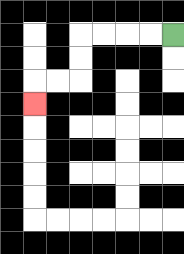{'start': '[7, 1]', 'end': '[1, 4]', 'path_directions': 'L,L,L,L,D,D,L,L,D', 'path_coordinates': '[[7, 1], [6, 1], [5, 1], [4, 1], [3, 1], [3, 2], [3, 3], [2, 3], [1, 3], [1, 4]]'}